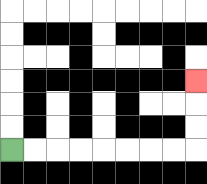{'start': '[0, 6]', 'end': '[8, 3]', 'path_directions': 'R,R,R,R,R,R,R,R,U,U,U', 'path_coordinates': '[[0, 6], [1, 6], [2, 6], [3, 6], [4, 6], [5, 6], [6, 6], [7, 6], [8, 6], [8, 5], [8, 4], [8, 3]]'}